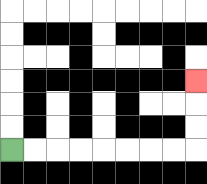{'start': '[0, 6]', 'end': '[8, 3]', 'path_directions': 'R,R,R,R,R,R,R,R,U,U,U', 'path_coordinates': '[[0, 6], [1, 6], [2, 6], [3, 6], [4, 6], [5, 6], [6, 6], [7, 6], [8, 6], [8, 5], [8, 4], [8, 3]]'}